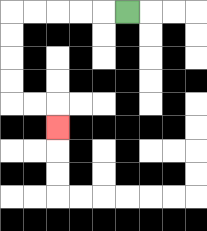{'start': '[5, 0]', 'end': '[2, 5]', 'path_directions': 'L,L,L,L,L,D,D,D,D,R,R,D', 'path_coordinates': '[[5, 0], [4, 0], [3, 0], [2, 0], [1, 0], [0, 0], [0, 1], [0, 2], [0, 3], [0, 4], [1, 4], [2, 4], [2, 5]]'}